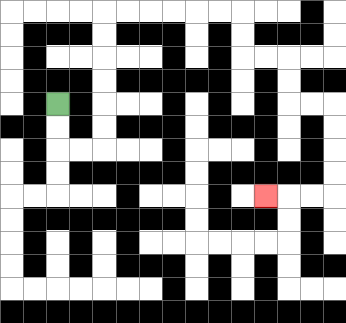{'start': '[2, 4]', 'end': '[11, 8]', 'path_directions': 'D,D,R,R,U,U,U,U,U,U,R,R,R,R,R,R,D,D,R,R,D,D,R,R,D,D,D,D,L,L,L', 'path_coordinates': '[[2, 4], [2, 5], [2, 6], [3, 6], [4, 6], [4, 5], [4, 4], [4, 3], [4, 2], [4, 1], [4, 0], [5, 0], [6, 0], [7, 0], [8, 0], [9, 0], [10, 0], [10, 1], [10, 2], [11, 2], [12, 2], [12, 3], [12, 4], [13, 4], [14, 4], [14, 5], [14, 6], [14, 7], [14, 8], [13, 8], [12, 8], [11, 8]]'}